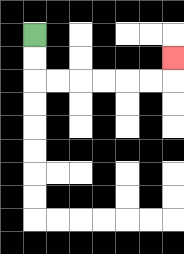{'start': '[1, 1]', 'end': '[7, 2]', 'path_directions': 'D,D,R,R,R,R,R,R,U', 'path_coordinates': '[[1, 1], [1, 2], [1, 3], [2, 3], [3, 3], [4, 3], [5, 3], [6, 3], [7, 3], [7, 2]]'}